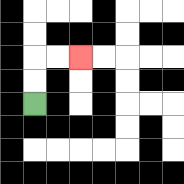{'start': '[1, 4]', 'end': '[3, 2]', 'path_directions': 'U,U,R,R', 'path_coordinates': '[[1, 4], [1, 3], [1, 2], [2, 2], [3, 2]]'}